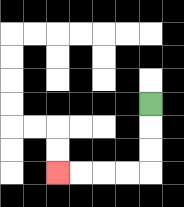{'start': '[6, 4]', 'end': '[2, 7]', 'path_directions': 'D,D,D,L,L,L,L', 'path_coordinates': '[[6, 4], [6, 5], [6, 6], [6, 7], [5, 7], [4, 7], [3, 7], [2, 7]]'}